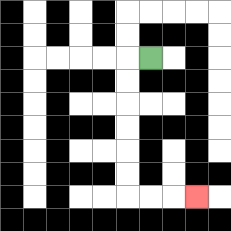{'start': '[6, 2]', 'end': '[8, 8]', 'path_directions': 'L,D,D,D,D,D,D,R,R,R', 'path_coordinates': '[[6, 2], [5, 2], [5, 3], [5, 4], [5, 5], [5, 6], [5, 7], [5, 8], [6, 8], [7, 8], [8, 8]]'}